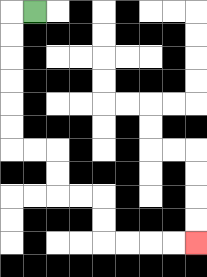{'start': '[1, 0]', 'end': '[8, 10]', 'path_directions': 'L,D,D,D,D,D,D,R,R,D,D,R,R,D,D,R,R,R,R', 'path_coordinates': '[[1, 0], [0, 0], [0, 1], [0, 2], [0, 3], [0, 4], [0, 5], [0, 6], [1, 6], [2, 6], [2, 7], [2, 8], [3, 8], [4, 8], [4, 9], [4, 10], [5, 10], [6, 10], [7, 10], [8, 10]]'}